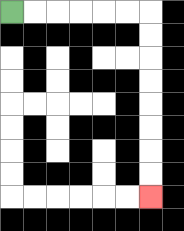{'start': '[0, 0]', 'end': '[6, 8]', 'path_directions': 'R,R,R,R,R,R,D,D,D,D,D,D,D,D', 'path_coordinates': '[[0, 0], [1, 0], [2, 0], [3, 0], [4, 0], [5, 0], [6, 0], [6, 1], [6, 2], [6, 3], [6, 4], [6, 5], [6, 6], [6, 7], [6, 8]]'}